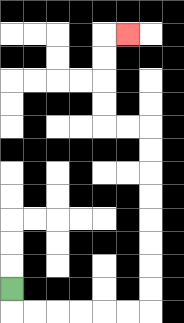{'start': '[0, 12]', 'end': '[5, 1]', 'path_directions': 'D,R,R,R,R,R,R,U,U,U,U,U,U,U,U,L,L,U,U,U,U,R', 'path_coordinates': '[[0, 12], [0, 13], [1, 13], [2, 13], [3, 13], [4, 13], [5, 13], [6, 13], [6, 12], [6, 11], [6, 10], [6, 9], [6, 8], [6, 7], [6, 6], [6, 5], [5, 5], [4, 5], [4, 4], [4, 3], [4, 2], [4, 1], [5, 1]]'}